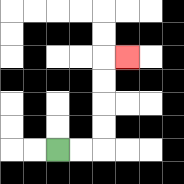{'start': '[2, 6]', 'end': '[5, 2]', 'path_directions': 'R,R,U,U,U,U,R', 'path_coordinates': '[[2, 6], [3, 6], [4, 6], [4, 5], [4, 4], [4, 3], [4, 2], [5, 2]]'}